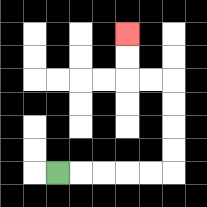{'start': '[2, 7]', 'end': '[5, 1]', 'path_directions': 'R,R,R,R,R,U,U,U,U,L,L,U,U', 'path_coordinates': '[[2, 7], [3, 7], [4, 7], [5, 7], [6, 7], [7, 7], [7, 6], [7, 5], [7, 4], [7, 3], [6, 3], [5, 3], [5, 2], [5, 1]]'}